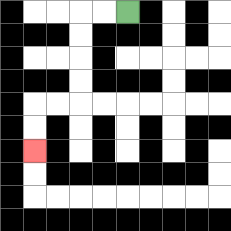{'start': '[5, 0]', 'end': '[1, 6]', 'path_directions': 'L,L,D,D,D,D,L,L,D,D', 'path_coordinates': '[[5, 0], [4, 0], [3, 0], [3, 1], [3, 2], [3, 3], [3, 4], [2, 4], [1, 4], [1, 5], [1, 6]]'}